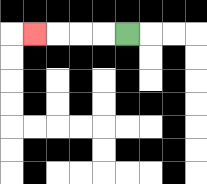{'start': '[5, 1]', 'end': '[1, 1]', 'path_directions': 'L,L,L,L', 'path_coordinates': '[[5, 1], [4, 1], [3, 1], [2, 1], [1, 1]]'}